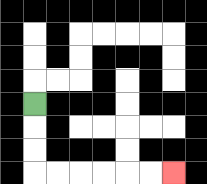{'start': '[1, 4]', 'end': '[7, 7]', 'path_directions': 'D,D,D,R,R,R,R,R,R', 'path_coordinates': '[[1, 4], [1, 5], [1, 6], [1, 7], [2, 7], [3, 7], [4, 7], [5, 7], [6, 7], [7, 7]]'}